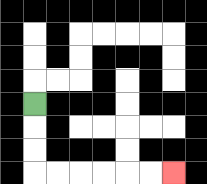{'start': '[1, 4]', 'end': '[7, 7]', 'path_directions': 'D,D,D,R,R,R,R,R,R', 'path_coordinates': '[[1, 4], [1, 5], [1, 6], [1, 7], [2, 7], [3, 7], [4, 7], [5, 7], [6, 7], [7, 7]]'}